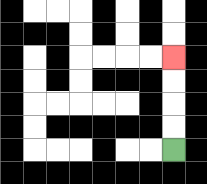{'start': '[7, 6]', 'end': '[7, 2]', 'path_directions': 'U,U,U,U', 'path_coordinates': '[[7, 6], [7, 5], [7, 4], [7, 3], [7, 2]]'}